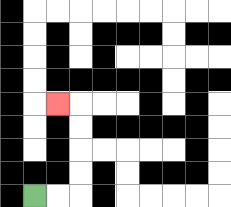{'start': '[1, 8]', 'end': '[2, 4]', 'path_directions': 'R,R,U,U,U,U,L', 'path_coordinates': '[[1, 8], [2, 8], [3, 8], [3, 7], [3, 6], [3, 5], [3, 4], [2, 4]]'}